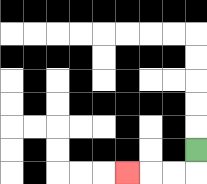{'start': '[8, 6]', 'end': '[5, 7]', 'path_directions': 'D,L,L,L', 'path_coordinates': '[[8, 6], [8, 7], [7, 7], [6, 7], [5, 7]]'}